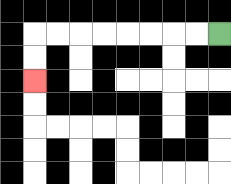{'start': '[9, 1]', 'end': '[1, 3]', 'path_directions': 'L,L,L,L,L,L,L,L,D,D', 'path_coordinates': '[[9, 1], [8, 1], [7, 1], [6, 1], [5, 1], [4, 1], [3, 1], [2, 1], [1, 1], [1, 2], [1, 3]]'}